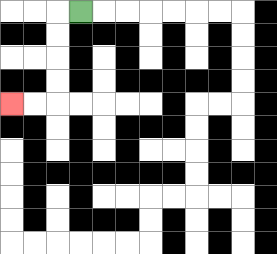{'start': '[3, 0]', 'end': '[0, 4]', 'path_directions': 'L,D,D,D,D,L,L', 'path_coordinates': '[[3, 0], [2, 0], [2, 1], [2, 2], [2, 3], [2, 4], [1, 4], [0, 4]]'}